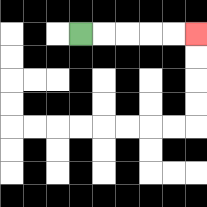{'start': '[3, 1]', 'end': '[8, 1]', 'path_directions': 'R,R,R,R,R', 'path_coordinates': '[[3, 1], [4, 1], [5, 1], [6, 1], [7, 1], [8, 1]]'}